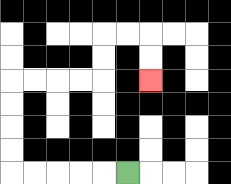{'start': '[5, 7]', 'end': '[6, 3]', 'path_directions': 'L,L,L,L,L,U,U,U,U,R,R,R,R,U,U,R,R,D,D', 'path_coordinates': '[[5, 7], [4, 7], [3, 7], [2, 7], [1, 7], [0, 7], [0, 6], [0, 5], [0, 4], [0, 3], [1, 3], [2, 3], [3, 3], [4, 3], [4, 2], [4, 1], [5, 1], [6, 1], [6, 2], [6, 3]]'}